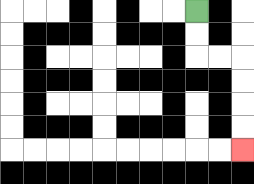{'start': '[8, 0]', 'end': '[10, 6]', 'path_directions': 'D,D,R,R,D,D,D,D', 'path_coordinates': '[[8, 0], [8, 1], [8, 2], [9, 2], [10, 2], [10, 3], [10, 4], [10, 5], [10, 6]]'}